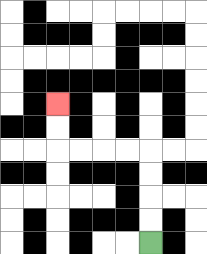{'start': '[6, 10]', 'end': '[2, 4]', 'path_directions': 'U,U,U,U,L,L,L,L,U,U', 'path_coordinates': '[[6, 10], [6, 9], [6, 8], [6, 7], [6, 6], [5, 6], [4, 6], [3, 6], [2, 6], [2, 5], [2, 4]]'}